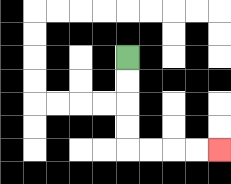{'start': '[5, 2]', 'end': '[9, 6]', 'path_directions': 'D,D,D,D,R,R,R,R', 'path_coordinates': '[[5, 2], [5, 3], [5, 4], [5, 5], [5, 6], [6, 6], [7, 6], [8, 6], [9, 6]]'}